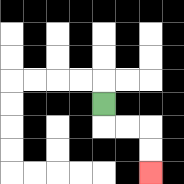{'start': '[4, 4]', 'end': '[6, 7]', 'path_directions': 'D,R,R,D,D', 'path_coordinates': '[[4, 4], [4, 5], [5, 5], [6, 5], [6, 6], [6, 7]]'}